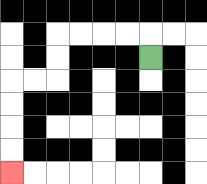{'start': '[6, 2]', 'end': '[0, 7]', 'path_directions': 'U,L,L,L,L,D,D,L,L,D,D,D,D', 'path_coordinates': '[[6, 2], [6, 1], [5, 1], [4, 1], [3, 1], [2, 1], [2, 2], [2, 3], [1, 3], [0, 3], [0, 4], [0, 5], [0, 6], [0, 7]]'}